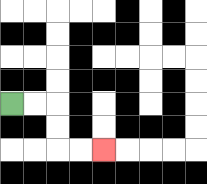{'start': '[0, 4]', 'end': '[4, 6]', 'path_directions': 'R,R,D,D,R,R', 'path_coordinates': '[[0, 4], [1, 4], [2, 4], [2, 5], [2, 6], [3, 6], [4, 6]]'}